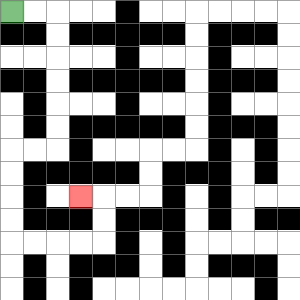{'start': '[0, 0]', 'end': '[3, 8]', 'path_directions': 'R,R,D,D,D,D,D,D,L,L,D,D,D,D,R,R,R,R,U,U,L', 'path_coordinates': '[[0, 0], [1, 0], [2, 0], [2, 1], [2, 2], [2, 3], [2, 4], [2, 5], [2, 6], [1, 6], [0, 6], [0, 7], [0, 8], [0, 9], [0, 10], [1, 10], [2, 10], [3, 10], [4, 10], [4, 9], [4, 8], [3, 8]]'}